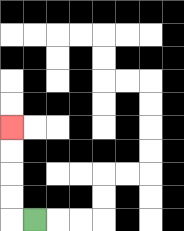{'start': '[1, 9]', 'end': '[0, 5]', 'path_directions': 'L,U,U,U,U', 'path_coordinates': '[[1, 9], [0, 9], [0, 8], [0, 7], [0, 6], [0, 5]]'}